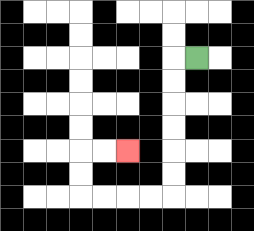{'start': '[8, 2]', 'end': '[5, 6]', 'path_directions': 'L,D,D,D,D,D,D,L,L,L,L,U,U,R,R', 'path_coordinates': '[[8, 2], [7, 2], [7, 3], [7, 4], [7, 5], [7, 6], [7, 7], [7, 8], [6, 8], [5, 8], [4, 8], [3, 8], [3, 7], [3, 6], [4, 6], [5, 6]]'}